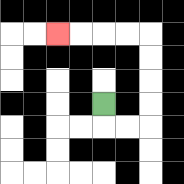{'start': '[4, 4]', 'end': '[2, 1]', 'path_directions': 'D,R,R,U,U,U,U,L,L,L,L', 'path_coordinates': '[[4, 4], [4, 5], [5, 5], [6, 5], [6, 4], [6, 3], [6, 2], [6, 1], [5, 1], [4, 1], [3, 1], [2, 1]]'}